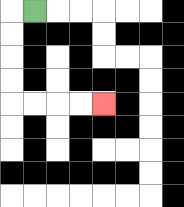{'start': '[1, 0]', 'end': '[4, 4]', 'path_directions': 'L,D,D,D,D,R,R,R,R', 'path_coordinates': '[[1, 0], [0, 0], [0, 1], [0, 2], [0, 3], [0, 4], [1, 4], [2, 4], [3, 4], [4, 4]]'}